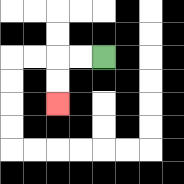{'start': '[4, 2]', 'end': '[2, 4]', 'path_directions': 'L,L,D,D', 'path_coordinates': '[[4, 2], [3, 2], [2, 2], [2, 3], [2, 4]]'}